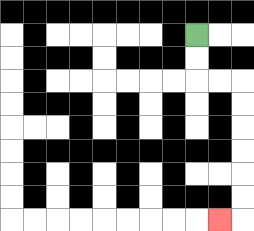{'start': '[8, 1]', 'end': '[9, 9]', 'path_directions': 'D,D,R,R,D,D,D,D,D,D,L', 'path_coordinates': '[[8, 1], [8, 2], [8, 3], [9, 3], [10, 3], [10, 4], [10, 5], [10, 6], [10, 7], [10, 8], [10, 9], [9, 9]]'}